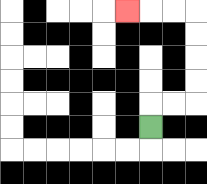{'start': '[6, 5]', 'end': '[5, 0]', 'path_directions': 'U,R,R,U,U,U,U,L,L,L', 'path_coordinates': '[[6, 5], [6, 4], [7, 4], [8, 4], [8, 3], [8, 2], [8, 1], [8, 0], [7, 0], [6, 0], [5, 0]]'}